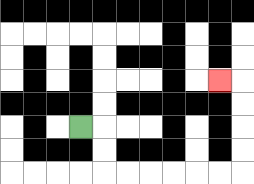{'start': '[3, 5]', 'end': '[9, 3]', 'path_directions': 'R,D,D,R,R,R,R,R,R,U,U,U,U,L', 'path_coordinates': '[[3, 5], [4, 5], [4, 6], [4, 7], [5, 7], [6, 7], [7, 7], [8, 7], [9, 7], [10, 7], [10, 6], [10, 5], [10, 4], [10, 3], [9, 3]]'}